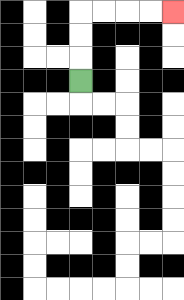{'start': '[3, 3]', 'end': '[7, 0]', 'path_directions': 'U,U,U,R,R,R,R', 'path_coordinates': '[[3, 3], [3, 2], [3, 1], [3, 0], [4, 0], [5, 0], [6, 0], [7, 0]]'}